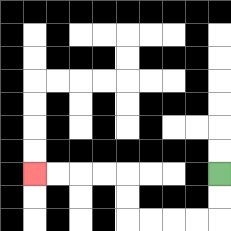{'start': '[9, 7]', 'end': '[1, 7]', 'path_directions': 'D,D,L,L,L,L,U,U,L,L,L,L', 'path_coordinates': '[[9, 7], [9, 8], [9, 9], [8, 9], [7, 9], [6, 9], [5, 9], [5, 8], [5, 7], [4, 7], [3, 7], [2, 7], [1, 7]]'}